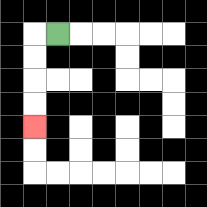{'start': '[2, 1]', 'end': '[1, 5]', 'path_directions': 'L,D,D,D,D', 'path_coordinates': '[[2, 1], [1, 1], [1, 2], [1, 3], [1, 4], [1, 5]]'}